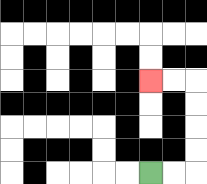{'start': '[6, 7]', 'end': '[6, 3]', 'path_directions': 'R,R,U,U,U,U,L,L', 'path_coordinates': '[[6, 7], [7, 7], [8, 7], [8, 6], [8, 5], [8, 4], [8, 3], [7, 3], [6, 3]]'}